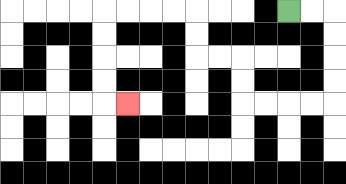{'start': '[12, 0]', 'end': '[5, 4]', 'path_directions': 'R,R,D,D,D,D,L,L,L,L,U,U,L,L,U,U,L,L,L,L,D,D,D,D,R', 'path_coordinates': '[[12, 0], [13, 0], [14, 0], [14, 1], [14, 2], [14, 3], [14, 4], [13, 4], [12, 4], [11, 4], [10, 4], [10, 3], [10, 2], [9, 2], [8, 2], [8, 1], [8, 0], [7, 0], [6, 0], [5, 0], [4, 0], [4, 1], [4, 2], [4, 3], [4, 4], [5, 4]]'}